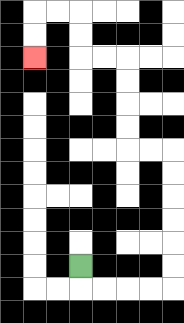{'start': '[3, 11]', 'end': '[1, 2]', 'path_directions': 'D,R,R,R,R,U,U,U,U,U,U,L,L,U,U,U,U,L,L,U,U,L,L,D,D', 'path_coordinates': '[[3, 11], [3, 12], [4, 12], [5, 12], [6, 12], [7, 12], [7, 11], [7, 10], [7, 9], [7, 8], [7, 7], [7, 6], [6, 6], [5, 6], [5, 5], [5, 4], [5, 3], [5, 2], [4, 2], [3, 2], [3, 1], [3, 0], [2, 0], [1, 0], [1, 1], [1, 2]]'}